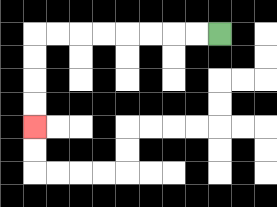{'start': '[9, 1]', 'end': '[1, 5]', 'path_directions': 'L,L,L,L,L,L,L,L,D,D,D,D', 'path_coordinates': '[[9, 1], [8, 1], [7, 1], [6, 1], [5, 1], [4, 1], [3, 1], [2, 1], [1, 1], [1, 2], [1, 3], [1, 4], [1, 5]]'}